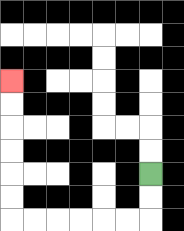{'start': '[6, 7]', 'end': '[0, 3]', 'path_directions': 'D,D,L,L,L,L,L,L,U,U,U,U,U,U', 'path_coordinates': '[[6, 7], [6, 8], [6, 9], [5, 9], [4, 9], [3, 9], [2, 9], [1, 9], [0, 9], [0, 8], [0, 7], [0, 6], [0, 5], [0, 4], [0, 3]]'}